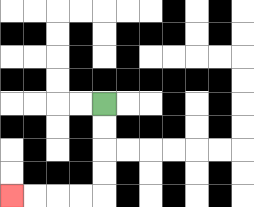{'start': '[4, 4]', 'end': '[0, 8]', 'path_directions': 'D,D,D,D,L,L,L,L', 'path_coordinates': '[[4, 4], [4, 5], [4, 6], [4, 7], [4, 8], [3, 8], [2, 8], [1, 8], [0, 8]]'}